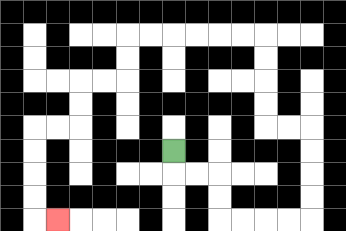{'start': '[7, 6]', 'end': '[2, 9]', 'path_directions': 'D,R,R,D,D,R,R,R,R,U,U,U,U,L,L,U,U,U,U,L,L,L,L,L,L,D,D,L,L,D,D,L,L,D,D,D,D,R', 'path_coordinates': '[[7, 6], [7, 7], [8, 7], [9, 7], [9, 8], [9, 9], [10, 9], [11, 9], [12, 9], [13, 9], [13, 8], [13, 7], [13, 6], [13, 5], [12, 5], [11, 5], [11, 4], [11, 3], [11, 2], [11, 1], [10, 1], [9, 1], [8, 1], [7, 1], [6, 1], [5, 1], [5, 2], [5, 3], [4, 3], [3, 3], [3, 4], [3, 5], [2, 5], [1, 5], [1, 6], [1, 7], [1, 8], [1, 9], [2, 9]]'}